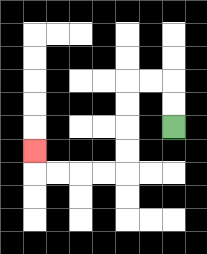{'start': '[7, 5]', 'end': '[1, 6]', 'path_directions': 'U,U,L,L,D,D,D,D,L,L,L,L,U', 'path_coordinates': '[[7, 5], [7, 4], [7, 3], [6, 3], [5, 3], [5, 4], [5, 5], [5, 6], [5, 7], [4, 7], [3, 7], [2, 7], [1, 7], [1, 6]]'}